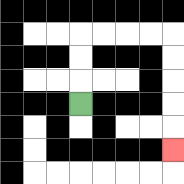{'start': '[3, 4]', 'end': '[7, 6]', 'path_directions': 'U,U,U,R,R,R,R,D,D,D,D,D', 'path_coordinates': '[[3, 4], [3, 3], [3, 2], [3, 1], [4, 1], [5, 1], [6, 1], [7, 1], [7, 2], [7, 3], [7, 4], [7, 5], [7, 6]]'}